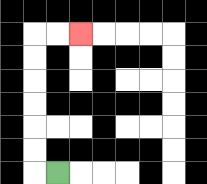{'start': '[2, 7]', 'end': '[3, 1]', 'path_directions': 'L,U,U,U,U,U,U,R,R', 'path_coordinates': '[[2, 7], [1, 7], [1, 6], [1, 5], [1, 4], [1, 3], [1, 2], [1, 1], [2, 1], [3, 1]]'}